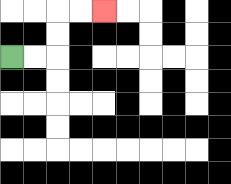{'start': '[0, 2]', 'end': '[4, 0]', 'path_directions': 'R,R,U,U,R,R', 'path_coordinates': '[[0, 2], [1, 2], [2, 2], [2, 1], [2, 0], [3, 0], [4, 0]]'}